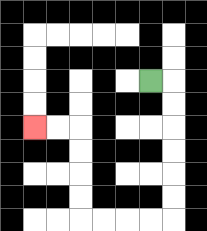{'start': '[6, 3]', 'end': '[1, 5]', 'path_directions': 'R,D,D,D,D,D,D,L,L,L,L,U,U,U,U,L,L', 'path_coordinates': '[[6, 3], [7, 3], [7, 4], [7, 5], [7, 6], [7, 7], [7, 8], [7, 9], [6, 9], [5, 9], [4, 9], [3, 9], [3, 8], [3, 7], [3, 6], [3, 5], [2, 5], [1, 5]]'}